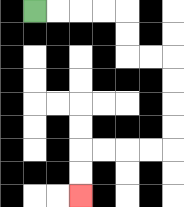{'start': '[1, 0]', 'end': '[3, 8]', 'path_directions': 'R,R,R,R,D,D,R,R,D,D,D,D,L,L,L,L,D,D', 'path_coordinates': '[[1, 0], [2, 0], [3, 0], [4, 0], [5, 0], [5, 1], [5, 2], [6, 2], [7, 2], [7, 3], [7, 4], [7, 5], [7, 6], [6, 6], [5, 6], [4, 6], [3, 6], [3, 7], [3, 8]]'}